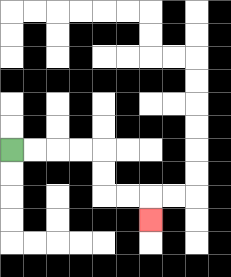{'start': '[0, 6]', 'end': '[6, 9]', 'path_directions': 'R,R,R,R,D,D,R,R,D', 'path_coordinates': '[[0, 6], [1, 6], [2, 6], [3, 6], [4, 6], [4, 7], [4, 8], [5, 8], [6, 8], [6, 9]]'}